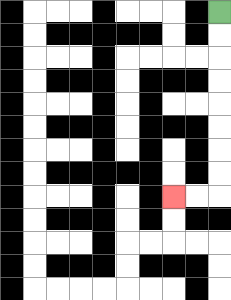{'start': '[9, 0]', 'end': '[7, 8]', 'path_directions': 'D,D,D,D,D,D,D,D,L,L', 'path_coordinates': '[[9, 0], [9, 1], [9, 2], [9, 3], [9, 4], [9, 5], [9, 6], [9, 7], [9, 8], [8, 8], [7, 8]]'}